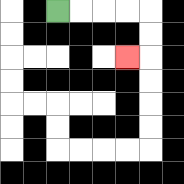{'start': '[2, 0]', 'end': '[5, 2]', 'path_directions': 'R,R,R,R,D,D,L', 'path_coordinates': '[[2, 0], [3, 0], [4, 0], [5, 0], [6, 0], [6, 1], [6, 2], [5, 2]]'}